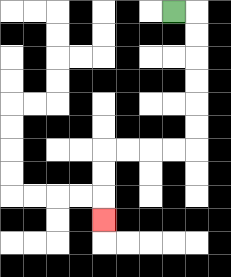{'start': '[7, 0]', 'end': '[4, 9]', 'path_directions': 'R,D,D,D,D,D,D,L,L,L,L,D,D,D', 'path_coordinates': '[[7, 0], [8, 0], [8, 1], [8, 2], [8, 3], [8, 4], [8, 5], [8, 6], [7, 6], [6, 6], [5, 6], [4, 6], [4, 7], [4, 8], [4, 9]]'}